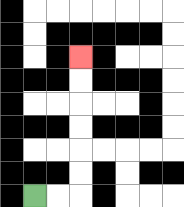{'start': '[1, 8]', 'end': '[3, 2]', 'path_directions': 'R,R,U,U,U,U,U,U', 'path_coordinates': '[[1, 8], [2, 8], [3, 8], [3, 7], [3, 6], [3, 5], [3, 4], [3, 3], [3, 2]]'}